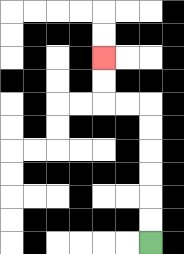{'start': '[6, 10]', 'end': '[4, 2]', 'path_directions': 'U,U,U,U,U,U,L,L,U,U', 'path_coordinates': '[[6, 10], [6, 9], [6, 8], [6, 7], [6, 6], [6, 5], [6, 4], [5, 4], [4, 4], [4, 3], [4, 2]]'}